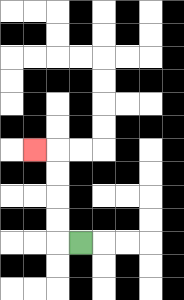{'start': '[3, 10]', 'end': '[1, 6]', 'path_directions': 'L,U,U,U,U,L', 'path_coordinates': '[[3, 10], [2, 10], [2, 9], [2, 8], [2, 7], [2, 6], [1, 6]]'}